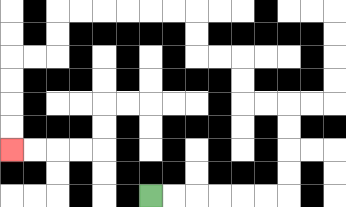{'start': '[6, 8]', 'end': '[0, 6]', 'path_directions': 'R,R,R,R,R,R,U,U,U,U,L,L,U,U,L,L,U,U,L,L,L,L,L,L,D,D,L,L,D,D,D,D', 'path_coordinates': '[[6, 8], [7, 8], [8, 8], [9, 8], [10, 8], [11, 8], [12, 8], [12, 7], [12, 6], [12, 5], [12, 4], [11, 4], [10, 4], [10, 3], [10, 2], [9, 2], [8, 2], [8, 1], [8, 0], [7, 0], [6, 0], [5, 0], [4, 0], [3, 0], [2, 0], [2, 1], [2, 2], [1, 2], [0, 2], [0, 3], [0, 4], [0, 5], [0, 6]]'}